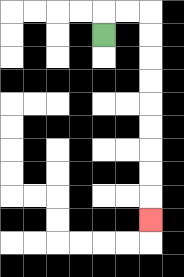{'start': '[4, 1]', 'end': '[6, 9]', 'path_directions': 'U,R,R,D,D,D,D,D,D,D,D,D', 'path_coordinates': '[[4, 1], [4, 0], [5, 0], [6, 0], [6, 1], [6, 2], [6, 3], [6, 4], [6, 5], [6, 6], [6, 7], [6, 8], [6, 9]]'}